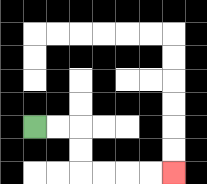{'start': '[1, 5]', 'end': '[7, 7]', 'path_directions': 'R,R,D,D,R,R,R,R', 'path_coordinates': '[[1, 5], [2, 5], [3, 5], [3, 6], [3, 7], [4, 7], [5, 7], [6, 7], [7, 7]]'}